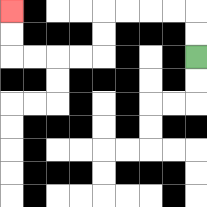{'start': '[8, 2]', 'end': '[0, 0]', 'path_directions': 'U,U,L,L,L,L,D,D,L,L,L,L,U,U', 'path_coordinates': '[[8, 2], [8, 1], [8, 0], [7, 0], [6, 0], [5, 0], [4, 0], [4, 1], [4, 2], [3, 2], [2, 2], [1, 2], [0, 2], [0, 1], [0, 0]]'}